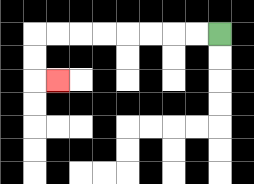{'start': '[9, 1]', 'end': '[2, 3]', 'path_directions': 'L,L,L,L,L,L,L,L,D,D,R', 'path_coordinates': '[[9, 1], [8, 1], [7, 1], [6, 1], [5, 1], [4, 1], [3, 1], [2, 1], [1, 1], [1, 2], [1, 3], [2, 3]]'}